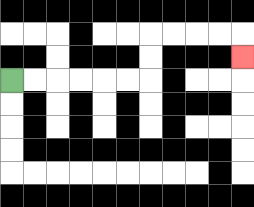{'start': '[0, 3]', 'end': '[10, 2]', 'path_directions': 'R,R,R,R,R,R,U,U,R,R,R,R,D', 'path_coordinates': '[[0, 3], [1, 3], [2, 3], [3, 3], [4, 3], [5, 3], [6, 3], [6, 2], [6, 1], [7, 1], [8, 1], [9, 1], [10, 1], [10, 2]]'}